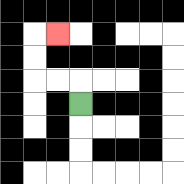{'start': '[3, 4]', 'end': '[2, 1]', 'path_directions': 'U,L,L,U,U,R', 'path_coordinates': '[[3, 4], [3, 3], [2, 3], [1, 3], [1, 2], [1, 1], [2, 1]]'}